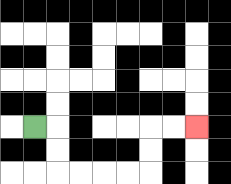{'start': '[1, 5]', 'end': '[8, 5]', 'path_directions': 'R,D,D,R,R,R,R,U,U,R,R', 'path_coordinates': '[[1, 5], [2, 5], [2, 6], [2, 7], [3, 7], [4, 7], [5, 7], [6, 7], [6, 6], [6, 5], [7, 5], [8, 5]]'}